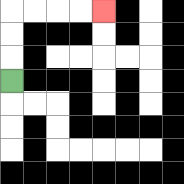{'start': '[0, 3]', 'end': '[4, 0]', 'path_directions': 'U,U,U,R,R,R,R', 'path_coordinates': '[[0, 3], [0, 2], [0, 1], [0, 0], [1, 0], [2, 0], [3, 0], [4, 0]]'}